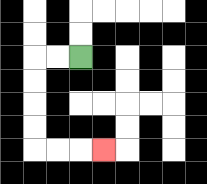{'start': '[3, 2]', 'end': '[4, 6]', 'path_directions': 'L,L,D,D,D,D,R,R,R', 'path_coordinates': '[[3, 2], [2, 2], [1, 2], [1, 3], [1, 4], [1, 5], [1, 6], [2, 6], [3, 6], [4, 6]]'}